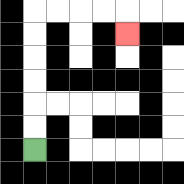{'start': '[1, 6]', 'end': '[5, 1]', 'path_directions': 'U,U,U,U,U,U,R,R,R,R,D', 'path_coordinates': '[[1, 6], [1, 5], [1, 4], [1, 3], [1, 2], [1, 1], [1, 0], [2, 0], [3, 0], [4, 0], [5, 0], [5, 1]]'}